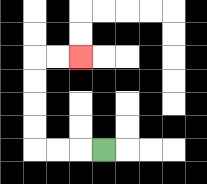{'start': '[4, 6]', 'end': '[3, 2]', 'path_directions': 'L,L,L,U,U,U,U,R,R', 'path_coordinates': '[[4, 6], [3, 6], [2, 6], [1, 6], [1, 5], [1, 4], [1, 3], [1, 2], [2, 2], [3, 2]]'}